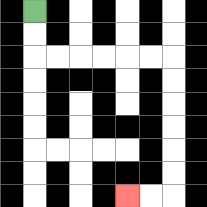{'start': '[1, 0]', 'end': '[5, 8]', 'path_directions': 'D,D,R,R,R,R,R,R,D,D,D,D,D,D,L,L', 'path_coordinates': '[[1, 0], [1, 1], [1, 2], [2, 2], [3, 2], [4, 2], [5, 2], [6, 2], [7, 2], [7, 3], [7, 4], [7, 5], [7, 6], [7, 7], [7, 8], [6, 8], [5, 8]]'}